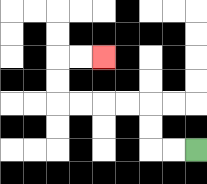{'start': '[8, 6]', 'end': '[4, 2]', 'path_directions': 'L,L,U,U,L,L,L,L,U,U,R,R', 'path_coordinates': '[[8, 6], [7, 6], [6, 6], [6, 5], [6, 4], [5, 4], [4, 4], [3, 4], [2, 4], [2, 3], [2, 2], [3, 2], [4, 2]]'}